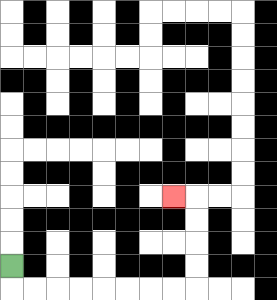{'start': '[0, 11]', 'end': '[7, 8]', 'path_directions': 'D,R,R,R,R,R,R,R,R,U,U,U,U,L', 'path_coordinates': '[[0, 11], [0, 12], [1, 12], [2, 12], [3, 12], [4, 12], [5, 12], [6, 12], [7, 12], [8, 12], [8, 11], [8, 10], [8, 9], [8, 8], [7, 8]]'}